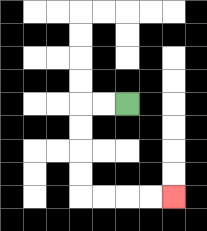{'start': '[5, 4]', 'end': '[7, 8]', 'path_directions': 'L,L,D,D,D,D,R,R,R,R', 'path_coordinates': '[[5, 4], [4, 4], [3, 4], [3, 5], [3, 6], [3, 7], [3, 8], [4, 8], [5, 8], [6, 8], [7, 8]]'}